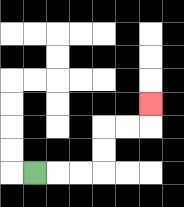{'start': '[1, 7]', 'end': '[6, 4]', 'path_directions': 'R,R,R,U,U,R,R,U', 'path_coordinates': '[[1, 7], [2, 7], [3, 7], [4, 7], [4, 6], [4, 5], [5, 5], [6, 5], [6, 4]]'}